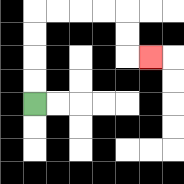{'start': '[1, 4]', 'end': '[6, 2]', 'path_directions': 'U,U,U,U,R,R,R,R,D,D,R', 'path_coordinates': '[[1, 4], [1, 3], [1, 2], [1, 1], [1, 0], [2, 0], [3, 0], [4, 0], [5, 0], [5, 1], [5, 2], [6, 2]]'}